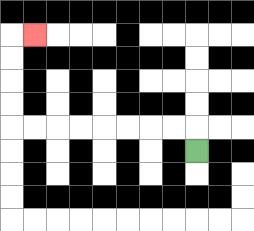{'start': '[8, 6]', 'end': '[1, 1]', 'path_directions': 'U,L,L,L,L,L,L,L,L,U,U,U,U,R', 'path_coordinates': '[[8, 6], [8, 5], [7, 5], [6, 5], [5, 5], [4, 5], [3, 5], [2, 5], [1, 5], [0, 5], [0, 4], [0, 3], [0, 2], [0, 1], [1, 1]]'}